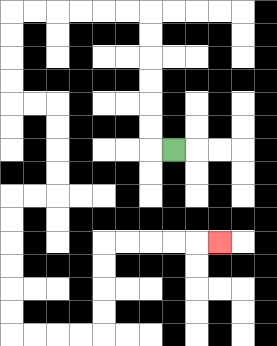{'start': '[7, 6]', 'end': '[9, 10]', 'path_directions': 'L,U,U,U,U,U,U,L,L,L,L,L,L,D,D,D,D,R,R,D,D,D,D,L,L,D,D,D,D,D,D,R,R,R,R,U,U,U,U,R,R,R,R,R', 'path_coordinates': '[[7, 6], [6, 6], [6, 5], [6, 4], [6, 3], [6, 2], [6, 1], [6, 0], [5, 0], [4, 0], [3, 0], [2, 0], [1, 0], [0, 0], [0, 1], [0, 2], [0, 3], [0, 4], [1, 4], [2, 4], [2, 5], [2, 6], [2, 7], [2, 8], [1, 8], [0, 8], [0, 9], [0, 10], [0, 11], [0, 12], [0, 13], [0, 14], [1, 14], [2, 14], [3, 14], [4, 14], [4, 13], [4, 12], [4, 11], [4, 10], [5, 10], [6, 10], [7, 10], [8, 10], [9, 10]]'}